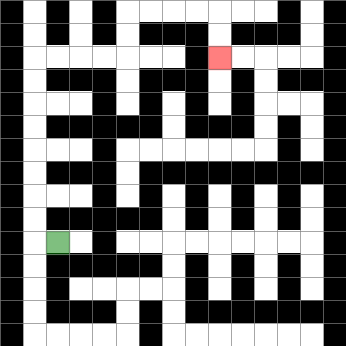{'start': '[2, 10]', 'end': '[9, 2]', 'path_directions': 'L,U,U,U,U,U,U,U,U,R,R,R,R,U,U,R,R,R,R,D,D', 'path_coordinates': '[[2, 10], [1, 10], [1, 9], [1, 8], [1, 7], [1, 6], [1, 5], [1, 4], [1, 3], [1, 2], [2, 2], [3, 2], [4, 2], [5, 2], [5, 1], [5, 0], [6, 0], [7, 0], [8, 0], [9, 0], [9, 1], [9, 2]]'}